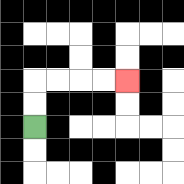{'start': '[1, 5]', 'end': '[5, 3]', 'path_directions': 'U,U,R,R,R,R', 'path_coordinates': '[[1, 5], [1, 4], [1, 3], [2, 3], [3, 3], [4, 3], [5, 3]]'}